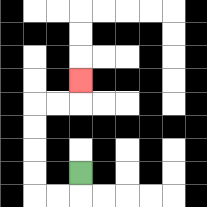{'start': '[3, 7]', 'end': '[3, 3]', 'path_directions': 'D,L,L,U,U,U,U,R,R,U', 'path_coordinates': '[[3, 7], [3, 8], [2, 8], [1, 8], [1, 7], [1, 6], [1, 5], [1, 4], [2, 4], [3, 4], [3, 3]]'}